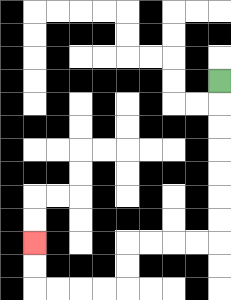{'start': '[9, 3]', 'end': '[1, 10]', 'path_directions': 'D,D,D,D,D,D,D,L,L,L,L,D,D,L,L,L,L,U,U', 'path_coordinates': '[[9, 3], [9, 4], [9, 5], [9, 6], [9, 7], [9, 8], [9, 9], [9, 10], [8, 10], [7, 10], [6, 10], [5, 10], [5, 11], [5, 12], [4, 12], [3, 12], [2, 12], [1, 12], [1, 11], [1, 10]]'}